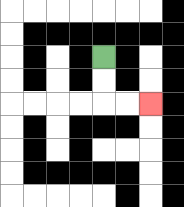{'start': '[4, 2]', 'end': '[6, 4]', 'path_directions': 'D,D,R,R', 'path_coordinates': '[[4, 2], [4, 3], [4, 4], [5, 4], [6, 4]]'}